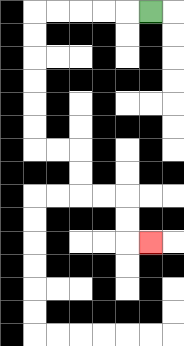{'start': '[6, 0]', 'end': '[6, 10]', 'path_directions': 'L,L,L,L,L,D,D,D,D,D,D,R,R,D,D,R,R,D,D,R', 'path_coordinates': '[[6, 0], [5, 0], [4, 0], [3, 0], [2, 0], [1, 0], [1, 1], [1, 2], [1, 3], [1, 4], [1, 5], [1, 6], [2, 6], [3, 6], [3, 7], [3, 8], [4, 8], [5, 8], [5, 9], [5, 10], [6, 10]]'}